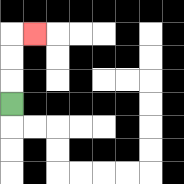{'start': '[0, 4]', 'end': '[1, 1]', 'path_directions': 'U,U,U,R', 'path_coordinates': '[[0, 4], [0, 3], [0, 2], [0, 1], [1, 1]]'}